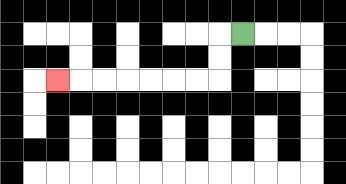{'start': '[10, 1]', 'end': '[2, 3]', 'path_directions': 'L,D,D,L,L,L,L,L,L,L', 'path_coordinates': '[[10, 1], [9, 1], [9, 2], [9, 3], [8, 3], [7, 3], [6, 3], [5, 3], [4, 3], [3, 3], [2, 3]]'}